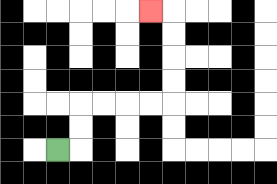{'start': '[2, 6]', 'end': '[6, 0]', 'path_directions': 'R,U,U,R,R,R,R,U,U,U,U,L', 'path_coordinates': '[[2, 6], [3, 6], [3, 5], [3, 4], [4, 4], [5, 4], [6, 4], [7, 4], [7, 3], [7, 2], [7, 1], [7, 0], [6, 0]]'}